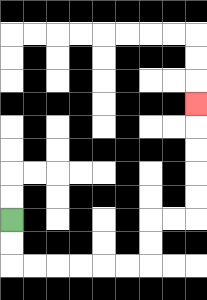{'start': '[0, 9]', 'end': '[8, 4]', 'path_directions': 'D,D,R,R,R,R,R,R,U,U,R,R,U,U,U,U,U', 'path_coordinates': '[[0, 9], [0, 10], [0, 11], [1, 11], [2, 11], [3, 11], [4, 11], [5, 11], [6, 11], [6, 10], [6, 9], [7, 9], [8, 9], [8, 8], [8, 7], [8, 6], [8, 5], [8, 4]]'}